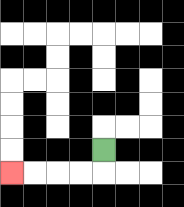{'start': '[4, 6]', 'end': '[0, 7]', 'path_directions': 'D,L,L,L,L', 'path_coordinates': '[[4, 6], [4, 7], [3, 7], [2, 7], [1, 7], [0, 7]]'}